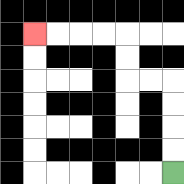{'start': '[7, 7]', 'end': '[1, 1]', 'path_directions': 'U,U,U,U,L,L,U,U,L,L,L,L', 'path_coordinates': '[[7, 7], [7, 6], [7, 5], [7, 4], [7, 3], [6, 3], [5, 3], [5, 2], [5, 1], [4, 1], [3, 1], [2, 1], [1, 1]]'}